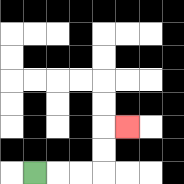{'start': '[1, 7]', 'end': '[5, 5]', 'path_directions': 'R,R,R,U,U,R', 'path_coordinates': '[[1, 7], [2, 7], [3, 7], [4, 7], [4, 6], [4, 5], [5, 5]]'}